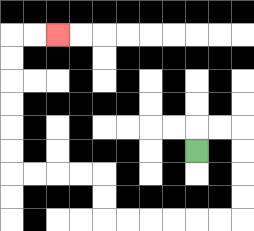{'start': '[8, 6]', 'end': '[2, 1]', 'path_directions': 'U,R,R,D,D,D,D,L,L,L,L,L,L,U,U,L,L,L,L,U,U,U,U,U,U,R,R', 'path_coordinates': '[[8, 6], [8, 5], [9, 5], [10, 5], [10, 6], [10, 7], [10, 8], [10, 9], [9, 9], [8, 9], [7, 9], [6, 9], [5, 9], [4, 9], [4, 8], [4, 7], [3, 7], [2, 7], [1, 7], [0, 7], [0, 6], [0, 5], [0, 4], [0, 3], [0, 2], [0, 1], [1, 1], [2, 1]]'}